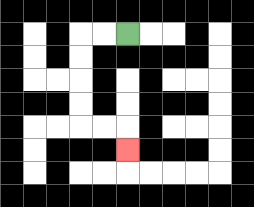{'start': '[5, 1]', 'end': '[5, 6]', 'path_directions': 'L,L,D,D,D,D,R,R,D', 'path_coordinates': '[[5, 1], [4, 1], [3, 1], [3, 2], [3, 3], [3, 4], [3, 5], [4, 5], [5, 5], [5, 6]]'}